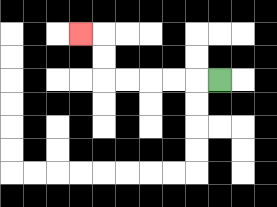{'start': '[9, 3]', 'end': '[3, 1]', 'path_directions': 'L,L,L,L,L,U,U,L', 'path_coordinates': '[[9, 3], [8, 3], [7, 3], [6, 3], [5, 3], [4, 3], [4, 2], [4, 1], [3, 1]]'}